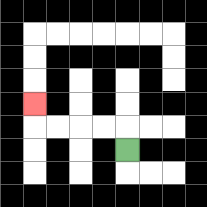{'start': '[5, 6]', 'end': '[1, 4]', 'path_directions': 'U,L,L,L,L,U', 'path_coordinates': '[[5, 6], [5, 5], [4, 5], [3, 5], [2, 5], [1, 5], [1, 4]]'}